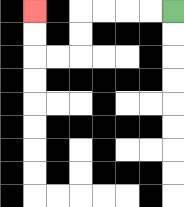{'start': '[7, 0]', 'end': '[1, 0]', 'path_directions': 'L,L,L,L,D,D,L,L,U,U', 'path_coordinates': '[[7, 0], [6, 0], [5, 0], [4, 0], [3, 0], [3, 1], [3, 2], [2, 2], [1, 2], [1, 1], [1, 0]]'}